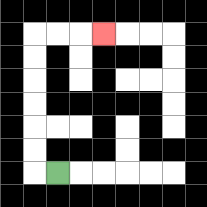{'start': '[2, 7]', 'end': '[4, 1]', 'path_directions': 'L,U,U,U,U,U,U,R,R,R', 'path_coordinates': '[[2, 7], [1, 7], [1, 6], [1, 5], [1, 4], [1, 3], [1, 2], [1, 1], [2, 1], [3, 1], [4, 1]]'}